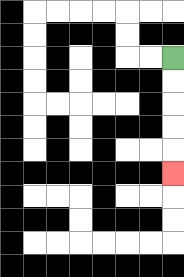{'start': '[7, 2]', 'end': '[7, 7]', 'path_directions': 'D,D,D,D,D', 'path_coordinates': '[[7, 2], [7, 3], [7, 4], [7, 5], [7, 6], [7, 7]]'}